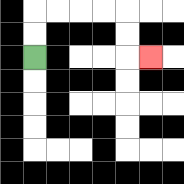{'start': '[1, 2]', 'end': '[6, 2]', 'path_directions': 'U,U,R,R,R,R,D,D,R', 'path_coordinates': '[[1, 2], [1, 1], [1, 0], [2, 0], [3, 0], [4, 0], [5, 0], [5, 1], [5, 2], [6, 2]]'}